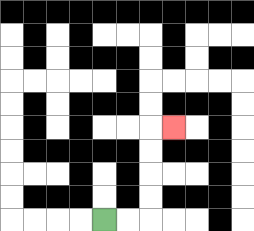{'start': '[4, 9]', 'end': '[7, 5]', 'path_directions': 'R,R,U,U,U,U,R', 'path_coordinates': '[[4, 9], [5, 9], [6, 9], [6, 8], [6, 7], [6, 6], [6, 5], [7, 5]]'}